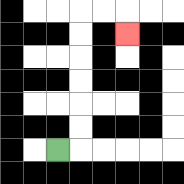{'start': '[2, 6]', 'end': '[5, 1]', 'path_directions': 'R,U,U,U,U,U,U,R,R,D', 'path_coordinates': '[[2, 6], [3, 6], [3, 5], [3, 4], [3, 3], [3, 2], [3, 1], [3, 0], [4, 0], [5, 0], [5, 1]]'}